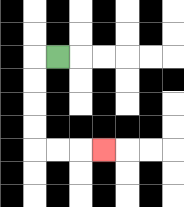{'start': '[2, 2]', 'end': '[4, 6]', 'path_directions': 'L,D,D,D,D,R,R,R', 'path_coordinates': '[[2, 2], [1, 2], [1, 3], [1, 4], [1, 5], [1, 6], [2, 6], [3, 6], [4, 6]]'}